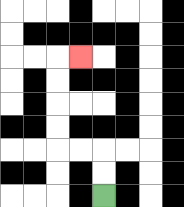{'start': '[4, 8]', 'end': '[3, 2]', 'path_directions': 'U,U,L,L,U,U,U,U,R', 'path_coordinates': '[[4, 8], [4, 7], [4, 6], [3, 6], [2, 6], [2, 5], [2, 4], [2, 3], [2, 2], [3, 2]]'}